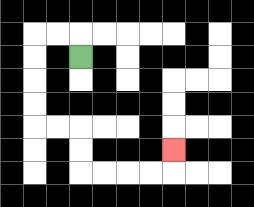{'start': '[3, 2]', 'end': '[7, 6]', 'path_directions': 'U,L,L,D,D,D,D,R,R,D,D,R,R,R,R,U', 'path_coordinates': '[[3, 2], [3, 1], [2, 1], [1, 1], [1, 2], [1, 3], [1, 4], [1, 5], [2, 5], [3, 5], [3, 6], [3, 7], [4, 7], [5, 7], [6, 7], [7, 7], [7, 6]]'}